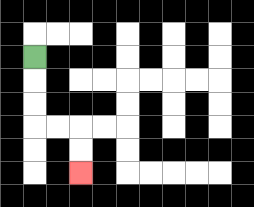{'start': '[1, 2]', 'end': '[3, 7]', 'path_directions': 'D,D,D,R,R,D,D', 'path_coordinates': '[[1, 2], [1, 3], [1, 4], [1, 5], [2, 5], [3, 5], [3, 6], [3, 7]]'}